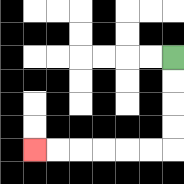{'start': '[7, 2]', 'end': '[1, 6]', 'path_directions': 'D,D,D,D,L,L,L,L,L,L', 'path_coordinates': '[[7, 2], [7, 3], [7, 4], [7, 5], [7, 6], [6, 6], [5, 6], [4, 6], [3, 6], [2, 6], [1, 6]]'}